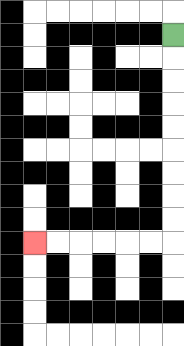{'start': '[7, 1]', 'end': '[1, 10]', 'path_directions': 'D,D,D,D,D,D,D,D,D,L,L,L,L,L,L', 'path_coordinates': '[[7, 1], [7, 2], [7, 3], [7, 4], [7, 5], [7, 6], [7, 7], [7, 8], [7, 9], [7, 10], [6, 10], [5, 10], [4, 10], [3, 10], [2, 10], [1, 10]]'}